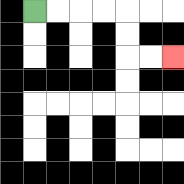{'start': '[1, 0]', 'end': '[7, 2]', 'path_directions': 'R,R,R,R,D,D,R,R', 'path_coordinates': '[[1, 0], [2, 0], [3, 0], [4, 0], [5, 0], [5, 1], [5, 2], [6, 2], [7, 2]]'}